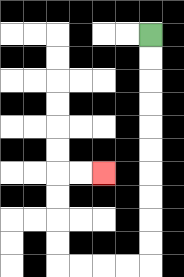{'start': '[6, 1]', 'end': '[4, 7]', 'path_directions': 'D,D,D,D,D,D,D,D,D,D,L,L,L,L,U,U,U,U,R,R', 'path_coordinates': '[[6, 1], [6, 2], [6, 3], [6, 4], [6, 5], [6, 6], [6, 7], [6, 8], [6, 9], [6, 10], [6, 11], [5, 11], [4, 11], [3, 11], [2, 11], [2, 10], [2, 9], [2, 8], [2, 7], [3, 7], [4, 7]]'}